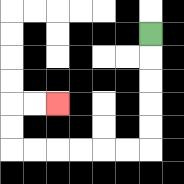{'start': '[6, 1]', 'end': '[2, 4]', 'path_directions': 'D,D,D,D,D,L,L,L,L,L,L,U,U,R,R', 'path_coordinates': '[[6, 1], [6, 2], [6, 3], [6, 4], [6, 5], [6, 6], [5, 6], [4, 6], [3, 6], [2, 6], [1, 6], [0, 6], [0, 5], [0, 4], [1, 4], [2, 4]]'}